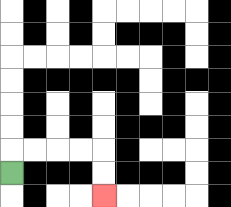{'start': '[0, 7]', 'end': '[4, 8]', 'path_directions': 'U,R,R,R,R,D,D', 'path_coordinates': '[[0, 7], [0, 6], [1, 6], [2, 6], [3, 6], [4, 6], [4, 7], [4, 8]]'}